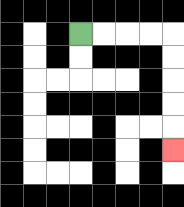{'start': '[3, 1]', 'end': '[7, 6]', 'path_directions': 'R,R,R,R,D,D,D,D,D', 'path_coordinates': '[[3, 1], [4, 1], [5, 1], [6, 1], [7, 1], [7, 2], [7, 3], [7, 4], [7, 5], [7, 6]]'}